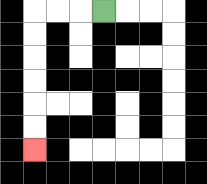{'start': '[4, 0]', 'end': '[1, 6]', 'path_directions': 'L,L,L,D,D,D,D,D,D', 'path_coordinates': '[[4, 0], [3, 0], [2, 0], [1, 0], [1, 1], [1, 2], [1, 3], [1, 4], [1, 5], [1, 6]]'}